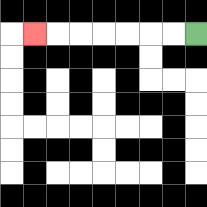{'start': '[8, 1]', 'end': '[1, 1]', 'path_directions': 'L,L,L,L,L,L,L', 'path_coordinates': '[[8, 1], [7, 1], [6, 1], [5, 1], [4, 1], [3, 1], [2, 1], [1, 1]]'}